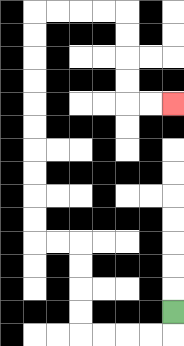{'start': '[7, 13]', 'end': '[7, 4]', 'path_directions': 'D,L,L,L,L,U,U,U,U,L,L,U,U,U,U,U,U,U,U,U,U,R,R,R,R,D,D,D,D,R,R', 'path_coordinates': '[[7, 13], [7, 14], [6, 14], [5, 14], [4, 14], [3, 14], [3, 13], [3, 12], [3, 11], [3, 10], [2, 10], [1, 10], [1, 9], [1, 8], [1, 7], [1, 6], [1, 5], [1, 4], [1, 3], [1, 2], [1, 1], [1, 0], [2, 0], [3, 0], [4, 0], [5, 0], [5, 1], [5, 2], [5, 3], [5, 4], [6, 4], [7, 4]]'}